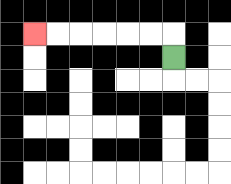{'start': '[7, 2]', 'end': '[1, 1]', 'path_directions': 'U,L,L,L,L,L,L', 'path_coordinates': '[[7, 2], [7, 1], [6, 1], [5, 1], [4, 1], [3, 1], [2, 1], [1, 1]]'}